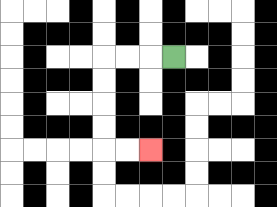{'start': '[7, 2]', 'end': '[6, 6]', 'path_directions': 'L,L,L,D,D,D,D,R,R', 'path_coordinates': '[[7, 2], [6, 2], [5, 2], [4, 2], [4, 3], [4, 4], [4, 5], [4, 6], [5, 6], [6, 6]]'}